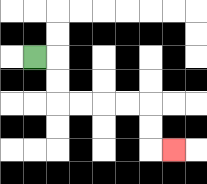{'start': '[1, 2]', 'end': '[7, 6]', 'path_directions': 'R,D,D,R,R,R,R,D,D,R', 'path_coordinates': '[[1, 2], [2, 2], [2, 3], [2, 4], [3, 4], [4, 4], [5, 4], [6, 4], [6, 5], [6, 6], [7, 6]]'}